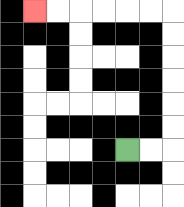{'start': '[5, 6]', 'end': '[1, 0]', 'path_directions': 'R,R,U,U,U,U,U,U,L,L,L,L,L,L', 'path_coordinates': '[[5, 6], [6, 6], [7, 6], [7, 5], [7, 4], [7, 3], [7, 2], [7, 1], [7, 0], [6, 0], [5, 0], [4, 0], [3, 0], [2, 0], [1, 0]]'}